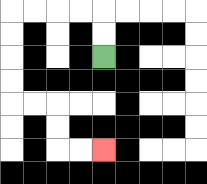{'start': '[4, 2]', 'end': '[4, 6]', 'path_directions': 'U,U,L,L,L,L,D,D,D,D,R,R,D,D,R,R', 'path_coordinates': '[[4, 2], [4, 1], [4, 0], [3, 0], [2, 0], [1, 0], [0, 0], [0, 1], [0, 2], [0, 3], [0, 4], [1, 4], [2, 4], [2, 5], [2, 6], [3, 6], [4, 6]]'}